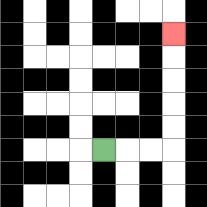{'start': '[4, 6]', 'end': '[7, 1]', 'path_directions': 'R,R,R,U,U,U,U,U', 'path_coordinates': '[[4, 6], [5, 6], [6, 6], [7, 6], [7, 5], [7, 4], [7, 3], [7, 2], [7, 1]]'}